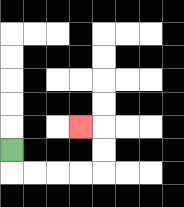{'start': '[0, 6]', 'end': '[3, 5]', 'path_directions': 'D,R,R,R,R,U,U,L', 'path_coordinates': '[[0, 6], [0, 7], [1, 7], [2, 7], [3, 7], [4, 7], [4, 6], [4, 5], [3, 5]]'}